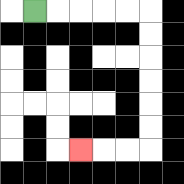{'start': '[1, 0]', 'end': '[3, 6]', 'path_directions': 'R,R,R,R,R,D,D,D,D,D,D,L,L,L', 'path_coordinates': '[[1, 0], [2, 0], [3, 0], [4, 0], [5, 0], [6, 0], [6, 1], [6, 2], [6, 3], [6, 4], [6, 5], [6, 6], [5, 6], [4, 6], [3, 6]]'}